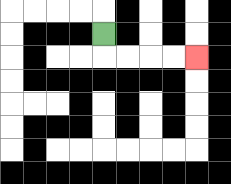{'start': '[4, 1]', 'end': '[8, 2]', 'path_directions': 'D,R,R,R,R', 'path_coordinates': '[[4, 1], [4, 2], [5, 2], [6, 2], [7, 2], [8, 2]]'}